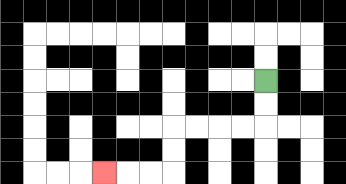{'start': '[11, 3]', 'end': '[4, 7]', 'path_directions': 'D,D,L,L,L,L,D,D,L,L,L', 'path_coordinates': '[[11, 3], [11, 4], [11, 5], [10, 5], [9, 5], [8, 5], [7, 5], [7, 6], [7, 7], [6, 7], [5, 7], [4, 7]]'}